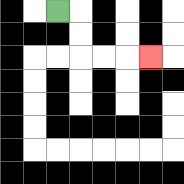{'start': '[2, 0]', 'end': '[6, 2]', 'path_directions': 'R,D,D,R,R,R', 'path_coordinates': '[[2, 0], [3, 0], [3, 1], [3, 2], [4, 2], [5, 2], [6, 2]]'}